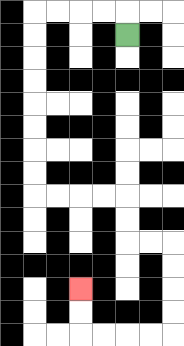{'start': '[5, 1]', 'end': '[3, 12]', 'path_directions': 'U,L,L,L,L,D,D,D,D,D,D,D,D,R,R,R,R,D,D,R,R,D,D,D,D,L,L,L,L,U,U', 'path_coordinates': '[[5, 1], [5, 0], [4, 0], [3, 0], [2, 0], [1, 0], [1, 1], [1, 2], [1, 3], [1, 4], [1, 5], [1, 6], [1, 7], [1, 8], [2, 8], [3, 8], [4, 8], [5, 8], [5, 9], [5, 10], [6, 10], [7, 10], [7, 11], [7, 12], [7, 13], [7, 14], [6, 14], [5, 14], [4, 14], [3, 14], [3, 13], [3, 12]]'}